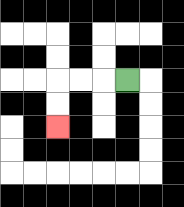{'start': '[5, 3]', 'end': '[2, 5]', 'path_directions': 'L,L,L,D,D', 'path_coordinates': '[[5, 3], [4, 3], [3, 3], [2, 3], [2, 4], [2, 5]]'}